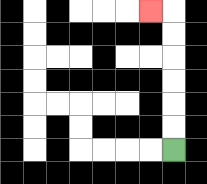{'start': '[7, 6]', 'end': '[6, 0]', 'path_directions': 'U,U,U,U,U,U,L', 'path_coordinates': '[[7, 6], [7, 5], [7, 4], [7, 3], [7, 2], [7, 1], [7, 0], [6, 0]]'}